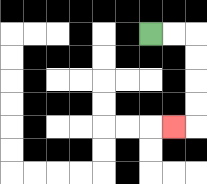{'start': '[6, 1]', 'end': '[7, 5]', 'path_directions': 'R,R,D,D,D,D,L', 'path_coordinates': '[[6, 1], [7, 1], [8, 1], [8, 2], [8, 3], [8, 4], [8, 5], [7, 5]]'}